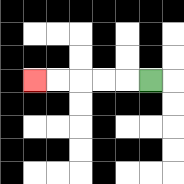{'start': '[6, 3]', 'end': '[1, 3]', 'path_directions': 'L,L,L,L,L', 'path_coordinates': '[[6, 3], [5, 3], [4, 3], [3, 3], [2, 3], [1, 3]]'}